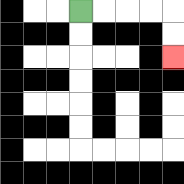{'start': '[3, 0]', 'end': '[7, 2]', 'path_directions': 'R,R,R,R,D,D', 'path_coordinates': '[[3, 0], [4, 0], [5, 0], [6, 0], [7, 0], [7, 1], [7, 2]]'}